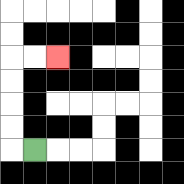{'start': '[1, 6]', 'end': '[2, 2]', 'path_directions': 'L,U,U,U,U,R,R', 'path_coordinates': '[[1, 6], [0, 6], [0, 5], [0, 4], [0, 3], [0, 2], [1, 2], [2, 2]]'}